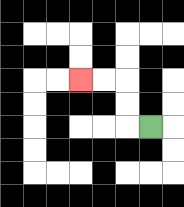{'start': '[6, 5]', 'end': '[3, 3]', 'path_directions': 'L,U,U,L,L', 'path_coordinates': '[[6, 5], [5, 5], [5, 4], [5, 3], [4, 3], [3, 3]]'}